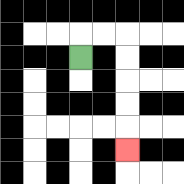{'start': '[3, 2]', 'end': '[5, 6]', 'path_directions': 'U,R,R,D,D,D,D,D', 'path_coordinates': '[[3, 2], [3, 1], [4, 1], [5, 1], [5, 2], [5, 3], [5, 4], [5, 5], [5, 6]]'}